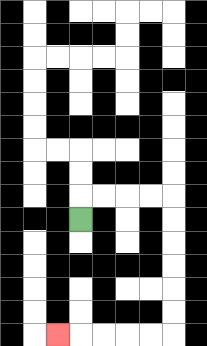{'start': '[3, 9]', 'end': '[2, 14]', 'path_directions': 'U,R,R,R,R,D,D,D,D,D,D,L,L,L,L,L', 'path_coordinates': '[[3, 9], [3, 8], [4, 8], [5, 8], [6, 8], [7, 8], [7, 9], [7, 10], [7, 11], [7, 12], [7, 13], [7, 14], [6, 14], [5, 14], [4, 14], [3, 14], [2, 14]]'}